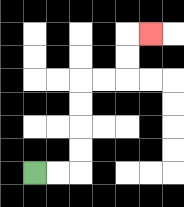{'start': '[1, 7]', 'end': '[6, 1]', 'path_directions': 'R,R,U,U,U,U,R,R,U,U,R', 'path_coordinates': '[[1, 7], [2, 7], [3, 7], [3, 6], [3, 5], [3, 4], [3, 3], [4, 3], [5, 3], [5, 2], [5, 1], [6, 1]]'}